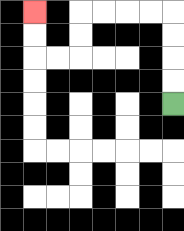{'start': '[7, 4]', 'end': '[1, 0]', 'path_directions': 'U,U,U,U,L,L,L,L,D,D,L,L,U,U', 'path_coordinates': '[[7, 4], [7, 3], [7, 2], [7, 1], [7, 0], [6, 0], [5, 0], [4, 0], [3, 0], [3, 1], [3, 2], [2, 2], [1, 2], [1, 1], [1, 0]]'}